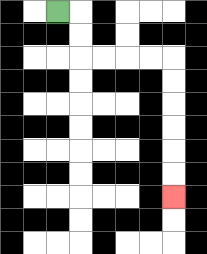{'start': '[2, 0]', 'end': '[7, 8]', 'path_directions': 'R,D,D,R,R,R,R,D,D,D,D,D,D', 'path_coordinates': '[[2, 0], [3, 0], [3, 1], [3, 2], [4, 2], [5, 2], [6, 2], [7, 2], [7, 3], [7, 4], [7, 5], [7, 6], [7, 7], [7, 8]]'}